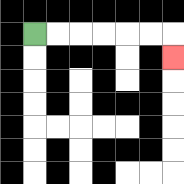{'start': '[1, 1]', 'end': '[7, 2]', 'path_directions': 'R,R,R,R,R,R,D', 'path_coordinates': '[[1, 1], [2, 1], [3, 1], [4, 1], [5, 1], [6, 1], [7, 1], [7, 2]]'}